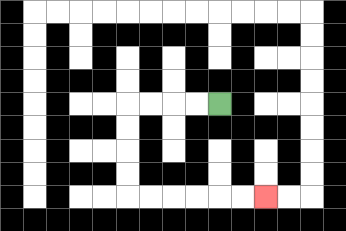{'start': '[9, 4]', 'end': '[11, 8]', 'path_directions': 'L,L,L,L,D,D,D,D,R,R,R,R,R,R', 'path_coordinates': '[[9, 4], [8, 4], [7, 4], [6, 4], [5, 4], [5, 5], [5, 6], [5, 7], [5, 8], [6, 8], [7, 8], [8, 8], [9, 8], [10, 8], [11, 8]]'}